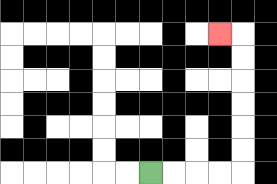{'start': '[6, 7]', 'end': '[9, 1]', 'path_directions': 'R,R,R,R,U,U,U,U,U,U,L', 'path_coordinates': '[[6, 7], [7, 7], [8, 7], [9, 7], [10, 7], [10, 6], [10, 5], [10, 4], [10, 3], [10, 2], [10, 1], [9, 1]]'}